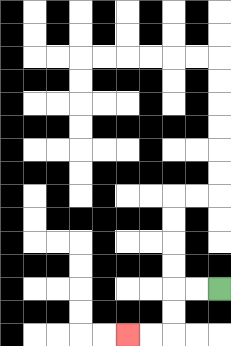{'start': '[9, 12]', 'end': '[5, 14]', 'path_directions': 'L,L,D,D,L,L', 'path_coordinates': '[[9, 12], [8, 12], [7, 12], [7, 13], [7, 14], [6, 14], [5, 14]]'}